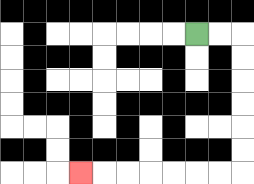{'start': '[8, 1]', 'end': '[3, 7]', 'path_directions': 'R,R,D,D,D,D,D,D,L,L,L,L,L,L,L', 'path_coordinates': '[[8, 1], [9, 1], [10, 1], [10, 2], [10, 3], [10, 4], [10, 5], [10, 6], [10, 7], [9, 7], [8, 7], [7, 7], [6, 7], [5, 7], [4, 7], [3, 7]]'}